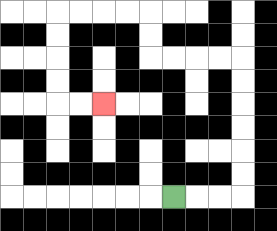{'start': '[7, 8]', 'end': '[4, 4]', 'path_directions': 'R,R,R,U,U,U,U,U,U,L,L,L,L,U,U,L,L,L,L,D,D,D,D,R,R', 'path_coordinates': '[[7, 8], [8, 8], [9, 8], [10, 8], [10, 7], [10, 6], [10, 5], [10, 4], [10, 3], [10, 2], [9, 2], [8, 2], [7, 2], [6, 2], [6, 1], [6, 0], [5, 0], [4, 0], [3, 0], [2, 0], [2, 1], [2, 2], [2, 3], [2, 4], [3, 4], [4, 4]]'}